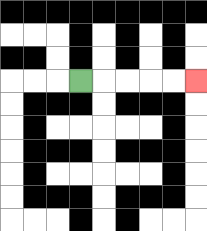{'start': '[3, 3]', 'end': '[8, 3]', 'path_directions': 'R,R,R,R,R', 'path_coordinates': '[[3, 3], [4, 3], [5, 3], [6, 3], [7, 3], [8, 3]]'}